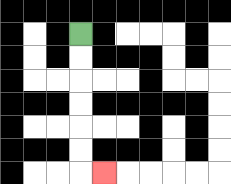{'start': '[3, 1]', 'end': '[4, 7]', 'path_directions': 'D,D,D,D,D,D,R', 'path_coordinates': '[[3, 1], [3, 2], [3, 3], [3, 4], [3, 5], [3, 6], [3, 7], [4, 7]]'}